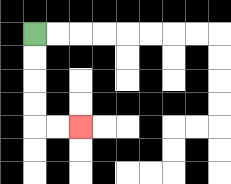{'start': '[1, 1]', 'end': '[3, 5]', 'path_directions': 'D,D,D,D,R,R', 'path_coordinates': '[[1, 1], [1, 2], [1, 3], [1, 4], [1, 5], [2, 5], [3, 5]]'}